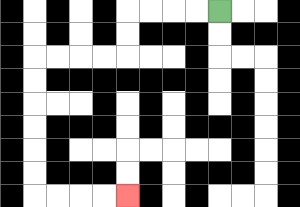{'start': '[9, 0]', 'end': '[5, 8]', 'path_directions': 'L,L,L,L,D,D,L,L,L,L,D,D,D,D,D,D,R,R,R,R', 'path_coordinates': '[[9, 0], [8, 0], [7, 0], [6, 0], [5, 0], [5, 1], [5, 2], [4, 2], [3, 2], [2, 2], [1, 2], [1, 3], [1, 4], [1, 5], [1, 6], [1, 7], [1, 8], [2, 8], [3, 8], [4, 8], [5, 8]]'}